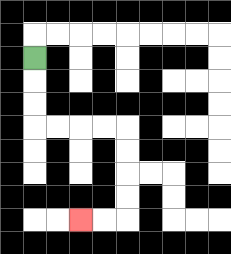{'start': '[1, 2]', 'end': '[3, 9]', 'path_directions': 'D,D,D,R,R,R,R,D,D,D,D,L,L', 'path_coordinates': '[[1, 2], [1, 3], [1, 4], [1, 5], [2, 5], [3, 5], [4, 5], [5, 5], [5, 6], [5, 7], [5, 8], [5, 9], [4, 9], [3, 9]]'}